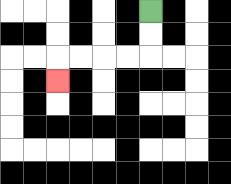{'start': '[6, 0]', 'end': '[2, 3]', 'path_directions': 'D,D,L,L,L,L,D', 'path_coordinates': '[[6, 0], [6, 1], [6, 2], [5, 2], [4, 2], [3, 2], [2, 2], [2, 3]]'}